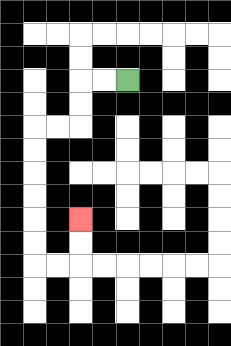{'start': '[5, 3]', 'end': '[3, 9]', 'path_directions': 'L,L,D,D,L,L,D,D,D,D,D,D,R,R,U,U', 'path_coordinates': '[[5, 3], [4, 3], [3, 3], [3, 4], [3, 5], [2, 5], [1, 5], [1, 6], [1, 7], [1, 8], [1, 9], [1, 10], [1, 11], [2, 11], [3, 11], [3, 10], [3, 9]]'}